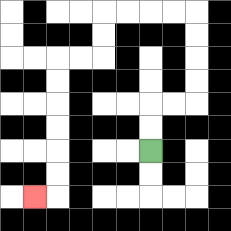{'start': '[6, 6]', 'end': '[1, 8]', 'path_directions': 'U,U,R,R,U,U,U,U,L,L,L,L,D,D,L,L,D,D,D,D,D,D,L', 'path_coordinates': '[[6, 6], [6, 5], [6, 4], [7, 4], [8, 4], [8, 3], [8, 2], [8, 1], [8, 0], [7, 0], [6, 0], [5, 0], [4, 0], [4, 1], [4, 2], [3, 2], [2, 2], [2, 3], [2, 4], [2, 5], [2, 6], [2, 7], [2, 8], [1, 8]]'}